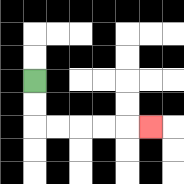{'start': '[1, 3]', 'end': '[6, 5]', 'path_directions': 'D,D,R,R,R,R,R', 'path_coordinates': '[[1, 3], [1, 4], [1, 5], [2, 5], [3, 5], [4, 5], [5, 5], [6, 5]]'}